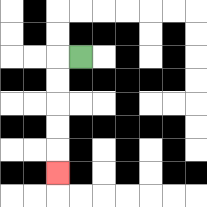{'start': '[3, 2]', 'end': '[2, 7]', 'path_directions': 'L,D,D,D,D,D', 'path_coordinates': '[[3, 2], [2, 2], [2, 3], [2, 4], [2, 5], [2, 6], [2, 7]]'}